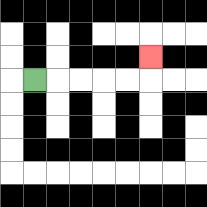{'start': '[1, 3]', 'end': '[6, 2]', 'path_directions': 'R,R,R,R,R,U', 'path_coordinates': '[[1, 3], [2, 3], [3, 3], [4, 3], [5, 3], [6, 3], [6, 2]]'}